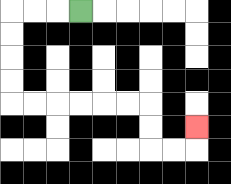{'start': '[3, 0]', 'end': '[8, 5]', 'path_directions': 'L,L,L,D,D,D,D,R,R,R,R,R,R,D,D,R,R,U', 'path_coordinates': '[[3, 0], [2, 0], [1, 0], [0, 0], [0, 1], [0, 2], [0, 3], [0, 4], [1, 4], [2, 4], [3, 4], [4, 4], [5, 4], [6, 4], [6, 5], [6, 6], [7, 6], [8, 6], [8, 5]]'}